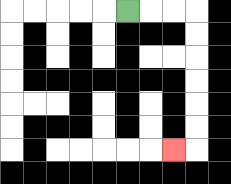{'start': '[5, 0]', 'end': '[7, 6]', 'path_directions': 'R,R,R,D,D,D,D,D,D,L', 'path_coordinates': '[[5, 0], [6, 0], [7, 0], [8, 0], [8, 1], [8, 2], [8, 3], [8, 4], [8, 5], [8, 6], [7, 6]]'}